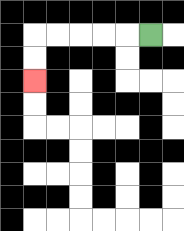{'start': '[6, 1]', 'end': '[1, 3]', 'path_directions': 'L,L,L,L,L,D,D', 'path_coordinates': '[[6, 1], [5, 1], [4, 1], [3, 1], [2, 1], [1, 1], [1, 2], [1, 3]]'}